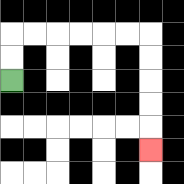{'start': '[0, 3]', 'end': '[6, 6]', 'path_directions': 'U,U,R,R,R,R,R,R,D,D,D,D,D', 'path_coordinates': '[[0, 3], [0, 2], [0, 1], [1, 1], [2, 1], [3, 1], [4, 1], [5, 1], [6, 1], [6, 2], [6, 3], [6, 4], [6, 5], [6, 6]]'}